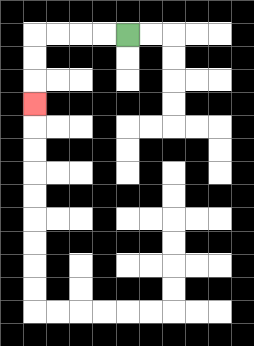{'start': '[5, 1]', 'end': '[1, 4]', 'path_directions': 'L,L,L,L,D,D,D', 'path_coordinates': '[[5, 1], [4, 1], [3, 1], [2, 1], [1, 1], [1, 2], [1, 3], [1, 4]]'}